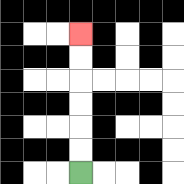{'start': '[3, 7]', 'end': '[3, 1]', 'path_directions': 'U,U,U,U,U,U', 'path_coordinates': '[[3, 7], [3, 6], [3, 5], [3, 4], [3, 3], [3, 2], [3, 1]]'}